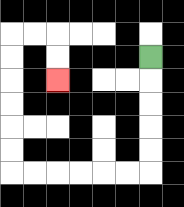{'start': '[6, 2]', 'end': '[2, 3]', 'path_directions': 'D,D,D,D,D,L,L,L,L,L,L,U,U,U,U,U,U,R,R,D,D', 'path_coordinates': '[[6, 2], [6, 3], [6, 4], [6, 5], [6, 6], [6, 7], [5, 7], [4, 7], [3, 7], [2, 7], [1, 7], [0, 7], [0, 6], [0, 5], [0, 4], [0, 3], [0, 2], [0, 1], [1, 1], [2, 1], [2, 2], [2, 3]]'}